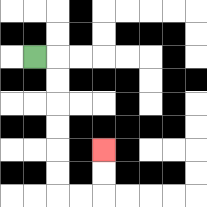{'start': '[1, 2]', 'end': '[4, 6]', 'path_directions': 'R,D,D,D,D,D,D,R,R,U,U', 'path_coordinates': '[[1, 2], [2, 2], [2, 3], [2, 4], [2, 5], [2, 6], [2, 7], [2, 8], [3, 8], [4, 8], [4, 7], [4, 6]]'}